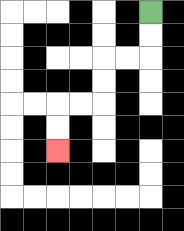{'start': '[6, 0]', 'end': '[2, 6]', 'path_directions': 'D,D,L,L,D,D,L,L,D,D', 'path_coordinates': '[[6, 0], [6, 1], [6, 2], [5, 2], [4, 2], [4, 3], [4, 4], [3, 4], [2, 4], [2, 5], [2, 6]]'}